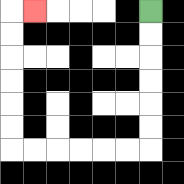{'start': '[6, 0]', 'end': '[1, 0]', 'path_directions': 'D,D,D,D,D,D,L,L,L,L,L,L,U,U,U,U,U,U,R', 'path_coordinates': '[[6, 0], [6, 1], [6, 2], [6, 3], [6, 4], [6, 5], [6, 6], [5, 6], [4, 6], [3, 6], [2, 6], [1, 6], [0, 6], [0, 5], [0, 4], [0, 3], [0, 2], [0, 1], [0, 0], [1, 0]]'}